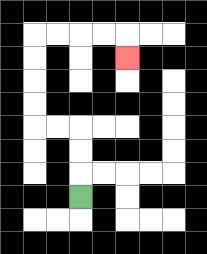{'start': '[3, 8]', 'end': '[5, 2]', 'path_directions': 'U,U,U,L,L,U,U,U,U,R,R,R,R,D', 'path_coordinates': '[[3, 8], [3, 7], [3, 6], [3, 5], [2, 5], [1, 5], [1, 4], [1, 3], [1, 2], [1, 1], [2, 1], [3, 1], [4, 1], [5, 1], [5, 2]]'}